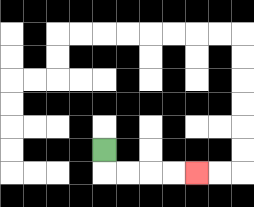{'start': '[4, 6]', 'end': '[8, 7]', 'path_directions': 'D,R,R,R,R', 'path_coordinates': '[[4, 6], [4, 7], [5, 7], [6, 7], [7, 7], [8, 7]]'}